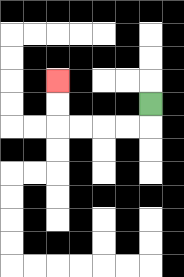{'start': '[6, 4]', 'end': '[2, 3]', 'path_directions': 'D,L,L,L,L,U,U', 'path_coordinates': '[[6, 4], [6, 5], [5, 5], [4, 5], [3, 5], [2, 5], [2, 4], [2, 3]]'}